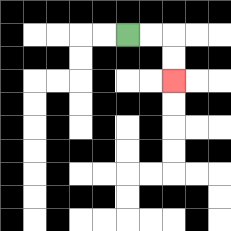{'start': '[5, 1]', 'end': '[7, 3]', 'path_directions': 'R,R,D,D', 'path_coordinates': '[[5, 1], [6, 1], [7, 1], [7, 2], [7, 3]]'}